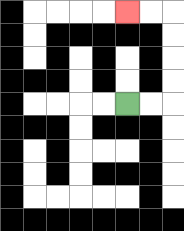{'start': '[5, 4]', 'end': '[5, 0]', 'path_directions': 'R,R,U,U,U,U,L,L', 'path_coordinates': '[[5, 4], [6, 4], [7, 4], [7, 3], [7, 2], [7, 1], [7, 0], [6, 0], [5, 0]]'}